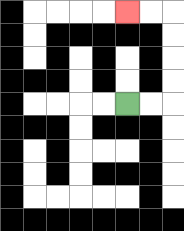{'start': '[5, 4]', 'end': '[5, 0]', 'path_directions': 'R,R,U,U,U,U,L,L', 'path_coordinates': '[[5, 4], [6, 4], [7, 4], [7, 3], [7, 2], [7, 1], [7, 0], [6, 0], [5, 0]]'}